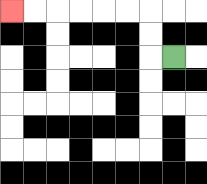{'start': '[7, 2]', 'end': '[0, 0]', 'path_directions': 'L,U,U,L,L,L,L,L,L', 'path_coordinates': '[[7, 2], [6, 2], [6, 1], [6, 0], [5, 0], [4, 0], [3, 0], [2, 0], [1, 0], [0, 0]]'}